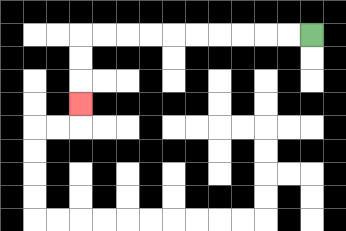{'start': '[13, 1]', 'end': '[3, 4]', 'path_directions': 'L,L,L,L,L,L,L,L,L,L,D,D,D', 'path_coordinates': '[[13, 1], [12, 1], [11, 1], [10, 1], [9, 1], [8, 1], [7, 1], [6, 1], [5, 1], [4, 1], [3, 1], [3, 2], [3, 3], [3, 4]]'}